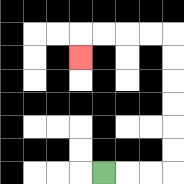{'start': '[4, 7]', 'end': '[3, 2]', 'path_directions': 'R,R,R,U,U,U,U,U,U,L,L,L,L,D', 'path_coordinates': '[[4, 7], [5, 7], [6, 7], [7, 7], [7, 6], [7, 5], [7, 4], [7, 3], [7, 2], [7, 1], [6, 1], [5, 1], [4, 1], [3, 1], [3, 2]]'}